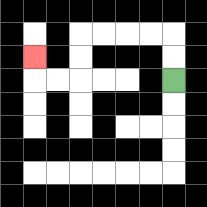{'start': '[7, 3]', 'end': '[1, 2]', 'path_directions': 'U,U,L,L,L,L,D,D,L,L,U', 'path_coordinates': '[[7, 3], [7, 2], [7, 1], [6, 1], [5, 1], [4, 1], [3, 1], [3, 2], [3, 3], [2, 3], [1, 3], [1, 2]]'}